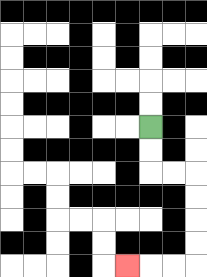{'start': '[6, 5]', 'end': '[5, 11]', 'path_directions': 'D,D,R,R,D,D,D,D,L,L,L', 'path_coordinates': '[[6, 5], [6, 6], [6, 7], [7, 7], [8, 7], [8, 8], [8, 9], [8, 10], [8, 11], [7, 11], [6, 11], [5, 11]]'}